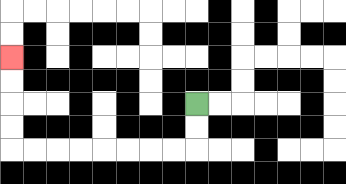{'start': '[8, 4]', 'end': '[0, 2]', 'path_directions': 'D,D,L,L,L,L,L,L,L,L,U,U,U,U', 'path_coordinates': '[[8, 4], [8, 5], [8, 6], [7, 6], [6, 6], [5, 6], [4, 6], [3, 6], [2, 6], [1, 6], [0, 6], [0, 5], [0, 4], [0, 3], [0, 2]]'}